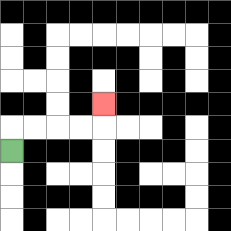{'start': '[0, 6]', 'end': '[4, 4]', 'path_directions': 'U,R,R,R,R,U', 'path_coordinates': '[[0, 6], [0, 5], [1, 5], [2, 5], [3, 5], [4, 5], [4, 4]]'}